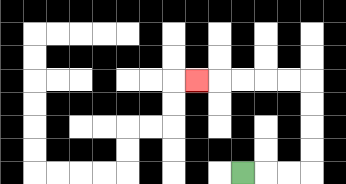{'start': '[10, 7]', 'end': '[8, 3]', 'path_directions': 'R,R,R,U,U,U,U,L,L,L,L,L', 'path_coordinates': '[[10, 7], [11, 7], [12, 7], [13, 7], [13, 6], [13, 5], [13, 4], [13, 3], [12, 3], [11, 3], [10, 3], [9, 3], [8, 3]]'}